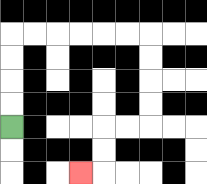{'start': '[0, 5]', 'end': '[3, 7]', 'path_directions': 'U,U,U,U,R,R,R,R,R,R,D,D,D,D,L,L,D,D,L', 'path_coordinates': '[[0, 5], [0, 4], [0, 3], [0, 2], [0, 1], [1, 1], [2, 1], [3, 1], [4, 1], [5, 1], [6, 1], [6, 2], [6, 3], [6, 4], [6, 5], [5, 5], [4, 5], [4, 6], [4, 7], [3, 7]]'}